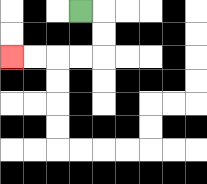{'start': '[3, 0]', 'end': '[0, 2]', 'path_directions': 'R,D,D,L,L,L,L', 'path_coordinates': '[[3, 0], [4, 0], [4, 1], [4, 2], [3, 2], [2, 2], [1, 2], [0, 2]]'}